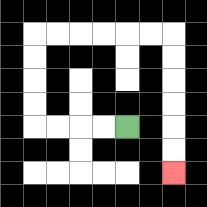{'start': '[5, 5]', 'end': '[7, 7]', 'path_directions': 'L,L,L,L,U,U,U,U,R,R,R,R,R,R,D,D,D,D,D,D', 'path_coordinates': '[[5, 5], [4, 5], [3, 5], [2, 5], [1, 5], [1, 4], [1, 3], [1, 2], [1, 1], [2, 1], [3, 1], [4, 1], [5, 1], [6, 1], [7, 1], [7, 2], [7, 3], [7, 4], [7, 5], [7, 6], [7, 7]]'}